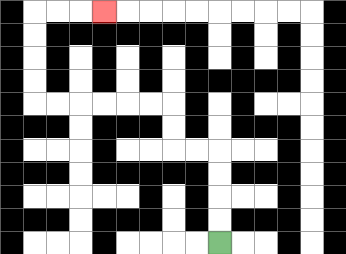{'start': '[9, 10]', 'end': '[4, 0]', 'path_directions': 'U,U,U,U,L,L,U,U,L,L,L,L,L,L,U,U,U,U,R,R,R', 'path_coordinates': '[[9, 10], [9, 9], [9, 8], [9, 7], [9, 6], [8, 6], [7, 6], [7, 5], [7, 4], [6, 4], [5, 4], [4, 4], [3, 4], [2, 4], [1, 4], [1, 3], [1, 2], [1, 1], [1, 0], [2, 0], [3, 0], [4, 0]]'}